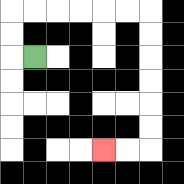{'start': '[1, 2]', 'end': '[4, 6]', 'path_directions': 'L,U,U,R,R,R,R,R,R,D,D,D,D,D,D,L,L', 'path_coordinates': '[[1, 2], [0, 2], [0, 1], [0, 0], [1, 0], [2, 0], [3, 0], [4, 0], [5, 0], [6, 0], [6, 1], [6, 2], [6, 3], [6, 4], [6, 5], [6, 6], [5, 6], [4, 6]]'}